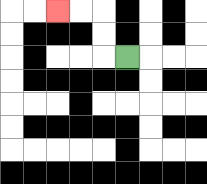{'start': '[5, 2]', 'end': '[2, 0]', 'path_directions': 'L,U,U,L,L', 'path_coordinates': '[[5, 2], [4, 2], [4, 1], [4, 0], [3, 0], [2, 0]]'}